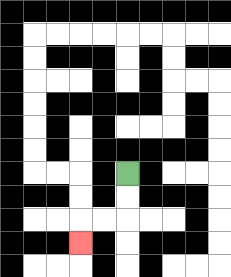{'start': '[5, 7]', 'end': '[3, 10]', 'path_directions': 'D,D,L,L,D', 'path_coordinates': '[[5, 7], [5, 8], [5, 9], [4, 9], [3, 9], [3, 10]]'}